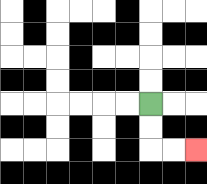{'start': '[6, 4]', 'end': '[8, 6]', 'path_directions': 'D,D,R,R', 'path_coordinates': '[[6, 4], [6, 5], [6, 6], [7, 6], [8, 6]]'}